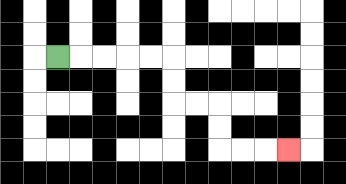{'start': '[2, 2]', 'end': '[12, 6]', 'path_directions': 'R,R,R,R,R,D,D,R,R,D,D,R,R,R', 'path_coordinates': '[[2, 2], [3, 2], [4, 2], [5, 2], [6, 2], [7, 2], [7, 3], [7, 4], [8, 4], [9, 4], [9, 5], [9, 6], [10, 6], [11, 6], [12, 6]]'}